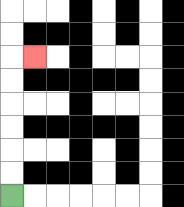{'start': '[0, 8]', 'end': '[1, 2]', 'path_directions': 'U,U,U,U,U,U,R', 'path_coordinates': '[[0, 8], [0, 7], [0, 6], [0, 5], [0, 4], [0, 3], [0, 2], [1, 2]]'}